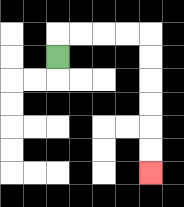{'start': '[2, 2]', 'end': '[6, 7]', 'path_directions': 'U,R,R,R,R,D,D,D,D,D,D', 'path_coordinates': '[[2, 2], [2, 1], [3, 1], [4, 1], [5, 1], [6, 1], [6, 2], [6, 3], [6, 4], [6, 5], [6, 6], [6, 7]]'}